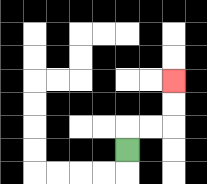{'start': '[5, 6]', 'end': '[7, 3]', 'path_directions': 'U,R,R,U,U', 'path_coordinates': '[[5, 6], [5, 5], [6, 5], [7, 5], [7, 4], [7, 3]]'}